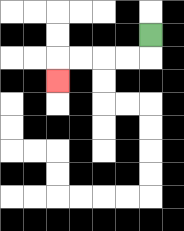{'start': '[6, 1]', 'end': '[2, 3]', 'path_directions': 'D,L,L,L,L,D', 'path_coordinates': '[[6, 1], [6, 2], [5, 2], [4, 2], [3, 2], [2, 2], [2, 3]]'}